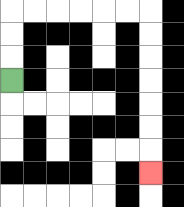{'start': '[0, 3]', 'end': '[6, 7]', 'path_directions': 'U,U,U,R,R,R,R,R,R,D,D,D,D,D,D,D', 'path_coordinates': '[[0, 3], [0, 2], [0, 1], [0, 0], [1, 0], [2, 0], [3, 0], [4, 0], [5, 0], [6, 0], [6, 1], [6, 2], [6, 3], [6, 4], [6, 5], [6, 6], [6, 7]]'}